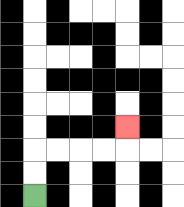{'start': '[1, 8]', 'end': '[5, 5]', 'path_directions': 'U,U,R,R,R,R,U', 'path_coordinates': '[[1, 8], [1, 7], [1, 6], [2, 6], [3, 6], [4, 6], [5, 6], [5, 5]]'}